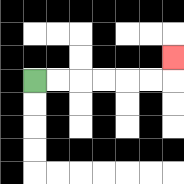{'start': '[1, 3]', 'end': '[7, 2]', 'path_directions': 'R,R,R,R,R,R,U', 'path_coordinates': '[[1, 3], [2, 3], [3, 3], [4, 3], [5, 3], [6, 3], [7, 3], [7, 2]]'}